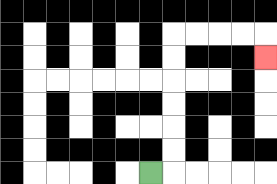{'start': '[6, 7]', 'end': '[11, 2]', 'path_directions': 'R,U,U,U,U,U,U,R,R,R,R,D', 'path_coordinates': '[[6, 7], [7, 7], [7, 6], [7, 5], [7, 4], [7, 3], [7, 2], [7, 1], [8, 1], [9, 1], [10, 1], [11, 1], [11, 2]]'}